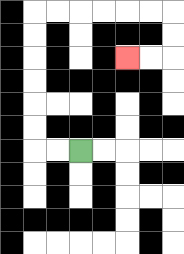{'start': '[3, 6]', 'end': '[5, 2]', 'path_directions': 'L,L,U,U,U,U,U,U,R,R,R,R,R,R,D,D,L,L', 'path_coordinates': '[[3, 6], [2, 6], [1, 6], [1, 5], [1, 4], [1, 3], [1, 2], [1, 1], [1, 0], [2, 0], [3, 0], [4, 0], [5, 0], [6, 0], [7, 0], [7, 1], [7, 2], [6, 2], [5, 2]]'}